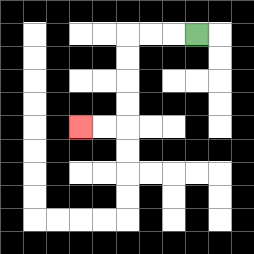{'start': '[8, 1]', 'end': '[3, 5]', 'path_directions': 'L,L,L,D,D,D,D,L,L', 'path_coordinates': '[[8, 1], [7, 1], [6, 1], [5, 1], [5, 2], [5, 3], [5, 4], [5, 5], [4, 5], [3, 5]]'}